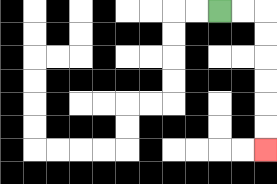{'start': '[9, 0]', 'end': '[11, 6]', 'path_directions': 'R,R,D,D,D,D,D,D', 'path_coordinates': '[[9, 0], [10, 0], [11, 0], [11, 1], [11, 2], [11, 3], [11, 4], [11, 5], [11, 6]]'}